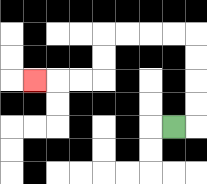{'start': '[7, 5]', 'end': '[1, 3]', 'path_directions': 'R,U,U,U,U,L,L,L,L,D,D,L,L,L', 'path_coordinates': '[[7, 5], [8, 5], [8, 4], [8, 3], [8, 2], [8, 1], [7, 1], [6, 1], [5, 1], [4, 1], [4, 2], [4, 3], [3, 3], [2, 3], [1, 3]]'}